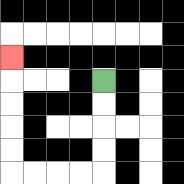{'start': '[4, 3]', 'end': '[0, 2]', 'path_directions': 'D,D,D,D,L,L,L,L,U,U,U,U,U', 'path_coordinates': '[[4, 3], [4, 4], [4, 5], [4, 6], [4, 7], [3, 7], [2, 7], [1, 7], [0, 7], [0, 6], [0, 5], [0, 4], [0, 3], [0, 2]]'}